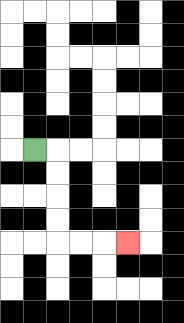{'start': '[1, 6]', 'end': '[5, 10]', 'path_directions': 'R,D,D,D,D,R,R,R', 'path_coordinates': '[[1, 6], [2, 6], [2, 7], [2, 8], [2, 9], [2, 10], [3, 10], [4, 10], [5, 10]]'}